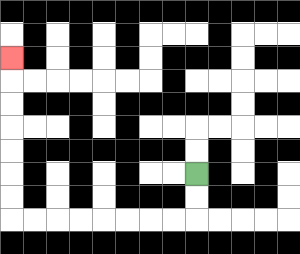{'start': '[8, 7]', 'end': '[0, 2]', 'path_directions': 'D,D,L,L,L,L,L,L,L,L,U,U,U,U,U,U,U', 'path_coordinates': '[[8, 7], [8, 8], [8, 9], [7, 9], [6, 9], [5, 9], [4, 9], [3, 9], [2, 9], [1, 9], [0, 9], [0, 8], [0, 7], [0, 6], [0, 5], [0, 4], [0, 3], [0, 2]]'}